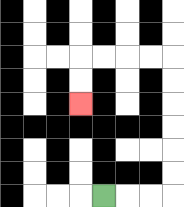{'start': '[4, 8]', 'end': '[3, 4]', 'path_directions': 'R,R,R,U,U,U,U,U,U,L,L,L,L,D,D', 'path_coordinates': '[[4, 8], [5, 8], [6, 8], [7, 8], [7, 7], [7, 6], [7, 5], [7, 4], [7, 3], [7, 2], [6, 2], [5, 2], [4, 2], [3, 2], [3, 3], [3, 4]]'}